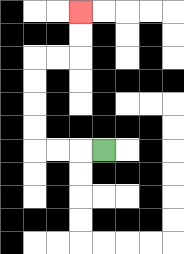{'start': '[4, 6]', 'end': '[3, 0]', 'path_directions': 'L,L,L,U,U,U,U,R,R,U,U', 'path_coordinates': '[[4, 6], [3, 6], [2, 6], [1, 6], [1, 5], [1, 4], [1, 3], [1, 2], [2, 2], [3, 2], [3, 1], [3, 0]]'}